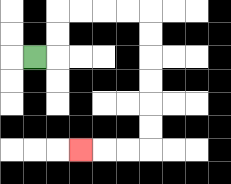{'start': '[1, 2]', 'end': '[3, 6]', 'path_directions': 'R,U,U,R,R,R,R,D,D,D,D,D,D,L,L,L', 'path_coordinates': '[[1, 2], [2, 2], [2, 1], [2, 0], [3, 0], [4, 0], [5, 0], [6, 0], [6, 1], [6, 2], [6, 3], [6, 4], [6, 5], [6, 6], [5, 6], [4, 6], [3, 6]]'}